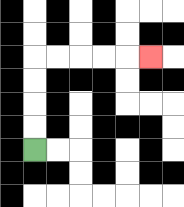{'start': '[1, 6]', 'end': '[6, 2]', 'path_directions': 'U,U,U,U,R,R,R,R,R', 'path_coordinates': '[[1, 6], [1, 5], [1, 4], [1, 3], [1, 2], [2, 2], [3, 2], [4, 2], [5, 2], [6, 2]]'}